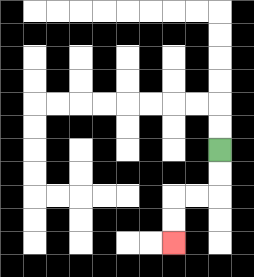{'start': '[9, 6]', 'end': '[7, 10]', 'path_directions': 'D,D,L,L,D,D', 'path_coordinates': '[[9, 6], [9, 7], [9, 8], [8, 8], [7, 8], [7, 9], [7, 10]]'}